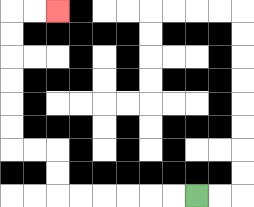{'start': '[8, 8]', 'end': '[2, 0]', 'path_directions': 'L,L,L,L,L,L,U,U,L,L,U,U,U,U,U,U,R,R', 'path_coordinates': '[[8, 8], [7, 8], [6, 8], [5, 8], [4, 8], [3, 8], [2, 8], [2, 7], [2, 6], [1, 6], [0, 6], [0, 5], [0, 4], [0, 3], [0, 2], [0, 1], [0, 0], [1, 0], [2, 0]]'}